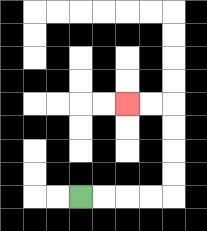{'start': '[3, 8]', 'end': '[5, 4]', 'path_directions': 'R,R,R,R,U,U,U,U,L,L', 'path_coordinates': '[[3, 8], [4, 8], [5, 8], [6, 8], [7, 8], [7, 7], [7, 6], [7, 5], [7, 4], [6, 4], [5, 4]]'}